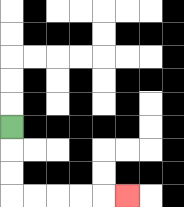{'start': '[0, 5]', 'end': '[5, 8]', 'path_directions': 'D,D,D,R,R,R,R,R', 'path_coordinates': '[[0, 5], [0, 6], [0, 7], [0, 8], [1, 8], [2, 8], [3, 8], [4, 8], [5, 8]]'}